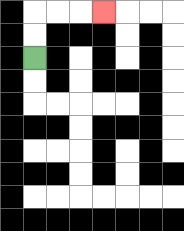{'start': '[1, 2]', 'end': '[4, 0]', 'path_directions': 'U,U,R,R,R', 'path_coordinates': '[[1, 2], [1, 1], [1, 0], [2, 0], [3, 0], [4, 0]]'}